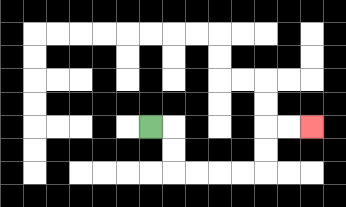{'start': '[6, 5]', 'end': '[13, 5]', 'path_directions': 'R,D,D,R,R,R,R,U,U,R,R', 'path_coordinates': '[[6, 5], [7, 5], [7, 6], [7, 7], [8, 7], [9, 7], [10, 7], [11, 7], [11, 6], [11, 5], [12, 5], [13, 5]]'}